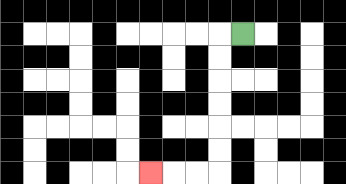{'start': '[10, 1]', 'end': '[6, 7]', 'path_directions': 'L,D,D,D,D,D,D,L,L,L', 'path_coordinates': '[[10, 1], [9, 1], [9, 2], [9, 3], [9, 4], [9, 5], [9, 6], [9, 7], [8, 7], [7, 7], [6, 7]]'}